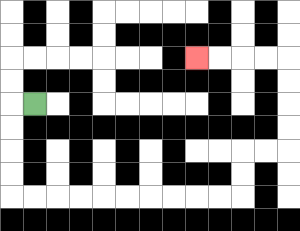{'start': '[1, 4]', 'end': '[8, 2]', 'path_directions': 'L,D,D,D,D,R,R,R,R,R,R,R,R,R,R,U,U,R,R,U,U,U,U,L,L,L,L', 'path_coordinates': '[[1, 4], [0, 4], [0, 5], [0, 6], [0, 7], [0, 8], [1, 8], [2, 8], [3, 8], [4, 8], [5, 8], [6, 8], [7, 8], [8, 8], [9, 8], [10, 8], [10, 7], [10, 6], [11, 6], [12, 6], [12, 5], [12, 4], [12, 3], [12, 2], [11, 2], [10, 2], [9, 2], [8, 2]]'}